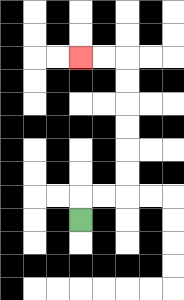{'start': '[3, 9]', 'end': '[3, 2]', 'path_directions': 'U,R,R,U,U,U,U,U,U,L,L', 'path_coordinates': '[[3, 9], [3, 8], [4, 8], [5, 8], [5, 7], [5, 6], [5, 5], [5, 4], [5, 3], [5, 2], [4, 2], [3, 2]]'}